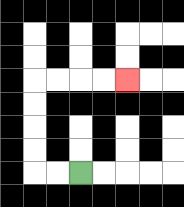{'start': '[3, 7]', 'end': '[5, 3]', 'path_directions': 'L,L,U,U,U,U,R,R,R,R', 'path_coordinates': '[[3, 7], [2, 7], [1, 7], [1, 6], [1, 5], [1, 4], [1, 3], [2, 3], [3, 3], [4, 3], [5, 3]]'}